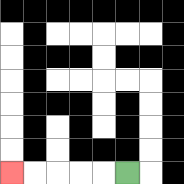{'start': '[5, 7]', 'end': '[0, 7]', 'path_directions': 'L,L,L,L,L', 'path_coordinates': '[[5, 7], [4, 7], [3, 7], [2, 7], [1, 7], [0, 7]]'}